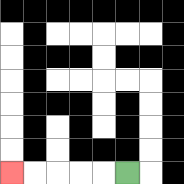{'start': '[5, 7]', 'end': '[0, 7]', 'path_directions': 'L,L,L,L,L', 'path_coordinates': '[[5, 7], [4, 7], [3, 7], [2, 7], [1, 7], [0, 7]]'}